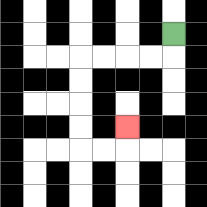{'start': '[7, 1]', 'end': '[5, 5]', 'path_directions': 'D,L,L,L,L,D,D,D,D,R,R,U', 'path_coordinates': '[[7, 1], [7, 2], [6, 2], [5, 2], [4, 2], [3, 2], [3, 3], [3, 4], [3, 5], [3, 6], [4, 6], [5, 6], [5, 5]]'}